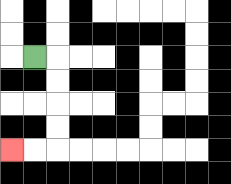{'start': '[1, 2]', 'end': '[0, 6]', 'path_directions': 'R,D,D,D,D,L,L', 'path_coordinates': '[[1, 2], [2, 2], [2, 3], [2, 4], [2, 5], [2, 6], [1, 6], [0, 6]]'}